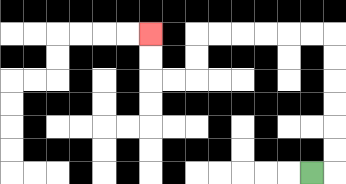{'start': '[13, 7]', 'end': '[6, 1]', 'path_directions': 'R,U,U,U,U,U,U,L,L,L,L,L,L,D,D,L,L,U,U', 'path_coordinates': '[[13, 7], [14, 7], [14, 6], [14, 5], [14, 4], [14, 3], [14, 2], [14, 1], [13, 1], [12, 1], [11, 1], [10, 1], [9, 1], [8, 1], [8, 2], [8, 3], [7, 3], [6, 3], [6, 2], [6, 1]]'}